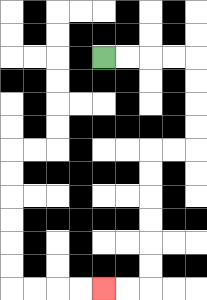{'start': '[4, 2]', 'end': '[4, 12]', 'path_directions': 'R,R,R,R,D,D,D,D,L,L,D,D,D,D,D,D,L,L', 'path_coordinates': '[[4, 2], [5, 2], [6, 2], [7, 2], [8, 2], [8, 3], [8, 4], [8, 5], [8, 6], [7, 6], [6, 6], [6, 7], [6, 8], [6, 9], [6, 10], [6, 11], [6, 12], [5, 12], [4, 12]]'}